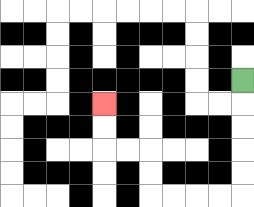{'start': '[10, 3]', 'end': '[4, 4]', 'path_directions': 'D,D,D,D,D,L,L,L,L,U,U,L,L,U,U', 'path_coordinates': '[[10, 3], [10, 4], [10, 5], [10, 6], [10, 7], [10, 8], [9, 8], [8, 8], [7, 8], [6, 8], [6, 7], [6, 6], [5, 6], [4, 6], [4, 5], [4, 4]]'}